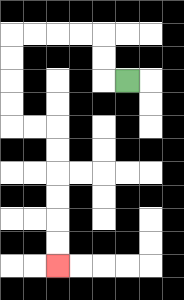{'start': '[5, 3]', 'end': '[2, 11]', 'path_directions': 'L,U,U,L,L,L,L,D,D,D,D,R,R,D,D,D,D,D,D', 'path_coordinates': '[[5, 3], [4, 3], [4, 2], [4, 1], [3, 1], [2, 1], [1, 1], [0, 1], [0, 2], [0, 3], [0, 4], [0, 5], [1, 5], [2, 5], [2, 6], [2, 7], [2, 8], [2, 9], [2, 10], [2, 11]]'}